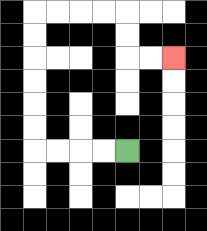{'start': '[5, 6]', 'end': '[7, 2]', 'path_directions': 'L,L,L,L,U,U,U,U,U,U,R,R,R,R,D,D,R,R', 'path_coordinates': '[[5, 6], [4, 6], [3, 6], [2, 6], [1, 6], [1, 5], [1, 4], [1, 3], [1, 2], [1, 1], [1, 0], [2, 0], [3, 0], [4, 0], [5, 0], [5, 1], [5, 2], [6, 2], [7, 2]]'}